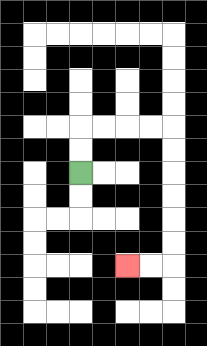{'start': '[3, 7]', 'end': '[5, 11]', 'path_directions': 'U,U,R,R,R,R,D,D,D,D,D,D,L,L', 'path_coordinates': '[[3, 7], [3, 6], [3, 5], [4, 5], [5, 5], [6, 5], [7, 5], [7, 6], [7, 7], [7, 8], [7, 9], [7, 10], [7, 11], [6, 11], [5, 11]]'}